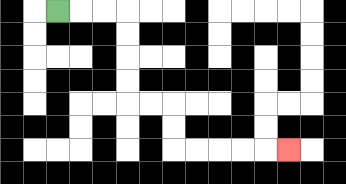{'start': '[2, 0]', 'end': '[12, 6]', 'path_directions': 'R,R,R,D,D,D,D,R,R,D,D,R,R,R,R,R', 'path_coordinates': '[[2, 0], [3, 0], [4, 0], [5, 0], [5, 1], [5, 2], [5, 3], [5, 4], [6, 4], [7, 4], [7, 5], [7, 6], [8, 6], [9, 6], [10, 6], [11, 6], [12, 6]]'}